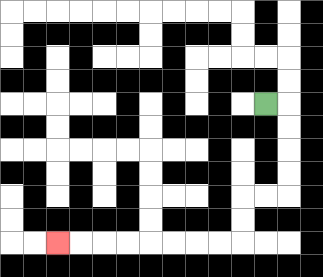{'start': '[11, 4]', 'end': '[2, 10]', 'path_directions': 'R,D,D,D,D,L,L,D,D,L,L,L,L,L,L,L,L', 'path_coordinates': '[[11, 4], [12, 4], [12, 5], [12, 6], [12, 7], [12, 8], [11, 8], [10, 8], [10, 9], [10, 10], [9, 10], [8, 10], [7, 10], [6, 10], [5, 10], [4, 10], [3, 10], [2, 10]]'}